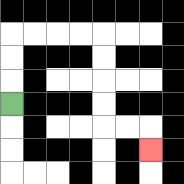{'start': '[0, 4]', 'end': '[6, 6]', 'path_directions': 'U,U,U,R,R,R,R,D,D,D,D,R,R,D', 'path_coordinates': '[[0, 4], [0, 3], [0, 2], [0, 1], [1, 1], [2, 1], [3, 1], [4, 1], [4, 2], [4, 3], [4, 4], [4, 5], [5, 5], [6, 5], [6, 6]]'}